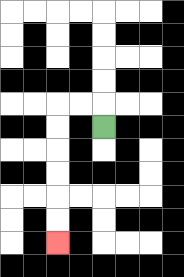{'start': '[4, 5]', 'end': '[2, 10]', 'path_directions': 'U,L,L,D,D,D,D,D,D', 'path_coordinates': '[[4, 5], [4, 4], [3, 4], [2, 4], [2, 5], [2, 6], [2, 7], [2, 8], [2, 9], [2, 10]]'}